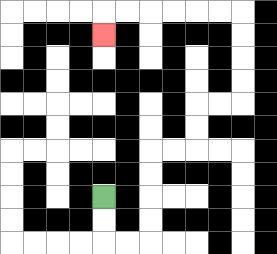{'start': '[4, 8]', 'end': '[4, 1]', 'path_directions': 'D,D,R,R,U,U,U,U,R,R,U,U,R,R,U,U,U,U,L,L,L,L,L,L,D', 'path_coordinates': '[[4, 8], [4, 9], [4, 10], [5, 10], [6, 10], [6, 9], [6, 8], [6, 7], [6, 6], [7, 6], [8, 6], [8, 5], [8, 4], [9, 4], [10, 4], [10, 3], [10, 2], [10, 1], [10, 0], [9, 0], [8, 0], [7, 0], [6, 0], [5, 0], [4, 0], [4, 1]]'}